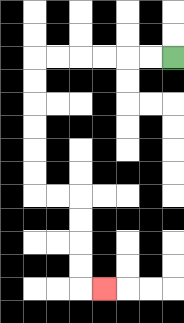{'start': '[7, 2]', 'end': '[4, 12]', 'path_directions': 'L,L,L,L,L,L,D,D,D,D,D,D,R,R,D,D,D,D,R', 'path_coordinates': '[[7, 2], [6, 2], [5, 2], [4, 2], [3, 2], [2, 2], [1, 2], [1, 3], [1, 4], [1, 5], [1, 6], [1, 7], [1, 8], [2, 8], [3, 8], [3, 9], [3, 10], [3, 11], [3, 12], [4, 12]]'}